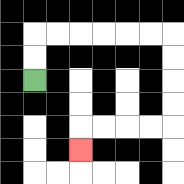{'start': '[1, 3]', 'end': '[3, 6]', 'path_directions': 'U,U,R,R,R,R,R,R,D,D,D,D,L,L,L,L,D', 'path_coordinates': '[[1, 3], [1, 2], [1, 1], [2, 1], [3, 1], [4, 1], [5, 1], [6, 1], [7, 1], [7, 2], [7, 3], [7, 4], [7, 5], [6, 5], [5, 5], [4, 5], [3, 5], [3, 6]]'}